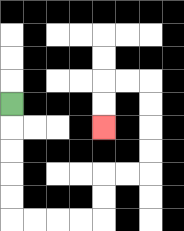{'start': '[0, 4]', 'end': '[4, 5]', 'path_directions': 'D,D,D,D,D,R,R,R,R,U,U,R,R,U,U,U,U,L,L,D,D', 'path_coordinates': '[[0, 4], [0, 5], [0, 6], [0, 7], [0, 8], [0, 9], [1, 9], [2, 9], [3, 9], [4, 9], [4, 8], [4, 7], [5, 7], [6, 7], [6, 6], [6, 5], [6, 4], [6, 3], [5, 3], [4, 3], [4, 4], [4, 5]]'}